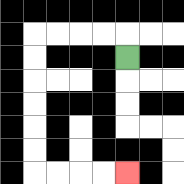{'start': '[5, 2]', 'end': '[5, 7]', 'path_directions': 'U,L,L,L,L,D,D,D,D,D,D,R,R,R,R', 'path_coordinates': '[[5, 2], [5, 1], [4, 1], [3, 1], [2, 1], [1, 1], [1, 2], [1, 3], [1, 4], [1, 5], [1, 6], [1, 7], [2, 7], [3, 7], [4, 7], [5, 7]]'}